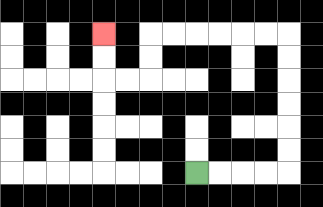{'start': '[8, 7]', 'end': '[4, 1]', 'path_directions': 'R,R,R,R,U,U,U,U,U,U,L,L,L,L,L,L,D,D,L,L,U,U', 'path_coordinates': '[[8, 7], [9, 7], [10, 7], [11, 7], [12, 7], [12, 6], [12, 5], [12, 4], [12, 3], [12, 2], [12, 1], [11, 1], [10, 1], [9, 1], [8, 1], [7, 1], [6, 1], [6, 2], [6, 3], [5, 3], [4, 3], [4, 2], [4, 1]]'}